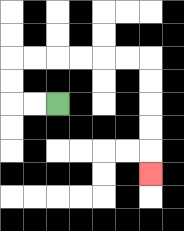{'start': '[2, 4]', 'end': '[6, 7]', 'path_directions': 'L,L,U,U,R,R,R,R,R,R,D,D,D,D,D', 'path_coordinates': '[[2, 4], [1, 4], [0, 4], [0, 3], [0, 2], [1, 2], [2, 2], [3, 2], [4, 2], [5, 2], [6, 2], [6, 3], [6, 4], [6, 5], [6, 6], [6, 7]]'}